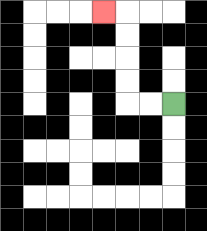{'start': '[7, 4]', 'end': '[4, 0]', 'path_directions': 'L,L,U,U,U,U,L', 'path_coordinates': '[[7, 4], [6, 4], [5, 4], [5, 3], [5, 2], [5, 1], [5, 0], [4, 0]]'}